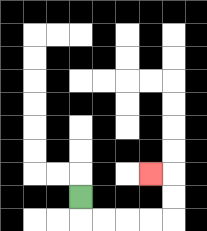{'start': '[3, 8]', 'end': '[6, 7]', 'path_directions': 'D,R,R,R,R,U,U,L', 'path_coordinates': '[[3, 8], [3, 9], [4, 9], [5, 9], [6, 9], [7, 9], [7, 8], [7, 7], [6, 7]]'}